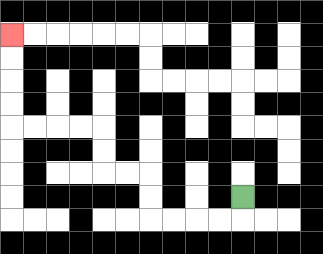{'start': '[10, 8]', 'end': '[0, 1]', 'path_directions': 'D,L,L,L,L,U,U,L,L,U,U,L,L,L,L,U,U,U,U', 'path_coordinates': '[[10, 8], [10, 9], [9, 9], [8, 9], [7, 9], [6, 9], [6, 8], [6, 7], [5, 7], [4, 7], [4, 6], [4, 5], [3, 5], [2, 5], [1, 5], [0, 5], [0, 4], [0, 3], [0, 2], [0, 1]]'}